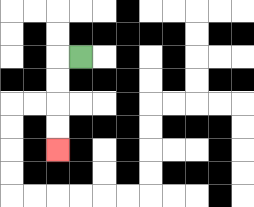{'start': '[3, 2]', 'end': '[2, 6]', 'path_directions': 'L,D,D,D,D', 'path_coordinates': '[[3, 2], [2, 2], [2, 3], [2, 4], [2, 5], [2, 6]]'}